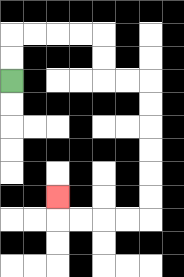{'start': '[0, 3]', 'end': '[2, 8]', 'path_directions': 'U,U,R,R,R,R,D,D,R,R,D,D,D,D,D,D,L,L,L,L,U', 'path_coordinates': '[[0, 3], [0, 2], [0, 1], [1, 1], [2, 1], [3, 1], [4, 1], [4, 2], [4, 3], [5, 3], [6, 3], [6, 4], [6, 5], [6, 6], [6, 7], [6, 8], [6, 9], [5, 9], [4, 9], [3, 9], [2, 9], [2, 8]]'}